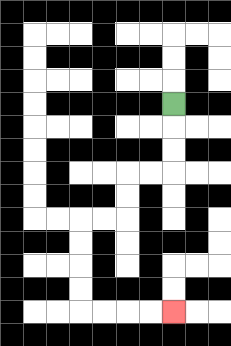{'start': '[7, 4]', 'end': '[7, 13]', 'path_directions': 'D,D,D,L,L,D,D,L,L,D,D,D,D,R,R,R,R', 'path_coordinates': '[[7, 4], [7, 5], [7, 6], [7, 7], [6, 7], [5, 7], [5, 8], [5, 9], [4, 9], [3, 9], [3, 10], [3, 11], [3, 12], [3, 13], [4, 13], [5, 13], [6, 13], [7, 13]]'}